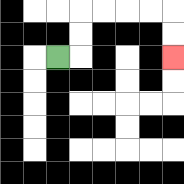{'start': '[2, 2]', 'end': '[7, 2]', 'path_directions': 'R,U,U,R,R,R,R,D,D', 'path_coordinates': '[[2, 2], [3, 2], [3, 1], [3, 0], [4, 0], [5, 0], [6, 0], [7, 0], [7, 1], [7, 2]]'}